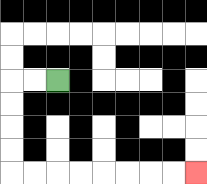{'start': '[2, 3]', 'end': '[8, 7]', 'path_directions': 'L,L,D,D,D,D,R,R,R,R,R,R,R,R', 'path_coordinates': '[[2, 3], [1, 3], [0, 3], [0, 4], [0, 5], [0, 6], [0, 7], [1, 7], [2, 7], [3, 7], [4, 7], [5, 7], [6, 7], [7, 7], [8, 7]]'}